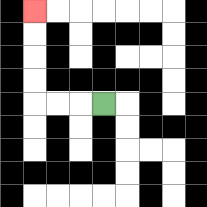{'start': '[4, 4]', 'end': '[1, 0]', 'path_directions': 'L,L,L,U,U,U,U', 'path_coordinates': '[[4, 4], [3, 4], [2, 4], [1, 4], [1, 3], [1, 2], [1, 1], [1, 0]]'}